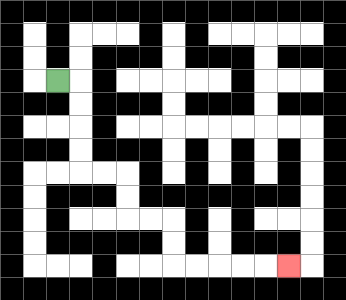{'start': '[2, 3]', 'end': '[12, 11]', 'path_directions': 'R,D,D,D,D,R,R,D,D,R,R,D,D,R,R,R,R,R', 'path_coordinates': '[[2, 3], [3, 3], [3, 4], [3, 5], [3, 6], [3, 7], [4, 7], [5, 7], [5, 8], [5, 9], [6, 9], [7, 9], [7, 10], [7, 11], [8, 11], [9, 11], [10, 11], [11, 11], [12, 11]]'}